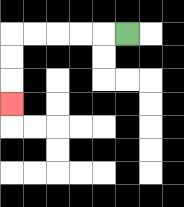{'start': '[5, 1]', 'end': '[0, 4]', 'path_directions': 'L,L,L,L,L,D,D,D', 'path_coordinates': '[[5, 1], [4, 1], [3, 1], [2, 1], [1, 1], [0, 1], [0, 2], [0, 3], [0, 4]]'}